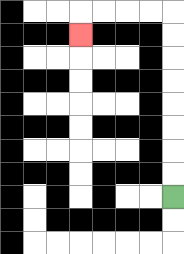{'start': '[7, 8]', 'end': '[3, 1]', 'path_directions': 'U,U,U,U,U,U,U,U,L,L,L,L,D', 'path_coordinates': '[[7, 8], [7, 7], [7, 6], [7, 5], [7, 4], [7, 3], [7, 2], [7, 1], [7, 0], [6, 0], [5, 0], [4, 0], [3, 0], [3, 1]]'}